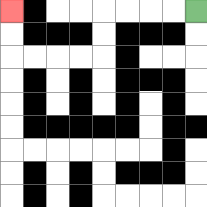{'start': '[8, 0]', 'end': '[0, 0]', 'path_directions': 'L,L,L,L,D,D,L,L,L,L,U,U', 'path_coordinates': '[[8, 0], [7, 0], [6, 0], [5, 0], [4, 0], [4, 1], [4, 2], [3, 2], [2, 2], [1, 2], [0, 2], [0, 1], [0, 0]]'}